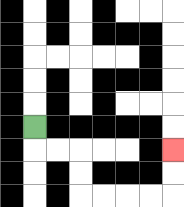{'start': '[1, 5]', 'end': '[7, 6]', 'path_directions': 'D,R,R,D,D,R,R,R,R,U,U', 'path_coordinates': '[[1, 5], [1, 6], [2, 6], [3, 6], [3, 7], [3, 8], [4, 8], [5, 8], [6, 8], [7, 8], [7, 7], [7, 6]]'}